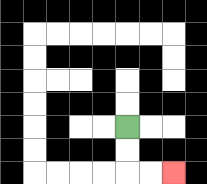{'start': '[5, 5]', 'end': '[7, 7]', 'path_directions': 'D,D,R,R', 'path_coordinates': '[[5, 5], [5, 6], [5, 7], [6, 7], [7, 7]]'}